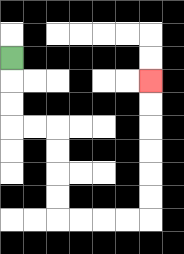{'start': '[0, 2]', 'end': '[6, 3]', 'path_directions': 'D,D,D,R,R,D,D,D,D,R,R,R,R,U,U,U,U,U,U', 'path_coordinates': '[[0, 2], [0, 3], [0, 4], [0, 5], [1, 5], [2, 5], [2, 6], [2, 7], [2, 8], [2, 9], [3, 9], [4, 9], [5, 9], [6, 9], [6, 8], [6, 7], [6, 6], [6, 5], [6, 4], [6, 3]]'}